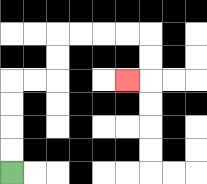{'start': '[0, 7]', 'end': '[5, 3]', 'path_directions': 'U,U,U,U,R,R,U,U,R,R,R,R,D,D,L', 'path_coordinates': '[[0, 7], [0, 6], [0, 5], [0, 4], [0, 3], [1, 3], [2, 3], [2, 2], [2, 1], [3, 1], [4, 1], [5, 1], [6, 1], [6, 2], [6, 3], [5, 3]]'}